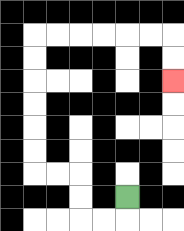{'start': '[5, 8]', 'end': '[7, 3]', 'path_directions': 'D,L,L,U,U,L,L,U,U,U,U,U,U,R,R,R,R,R,R,D,D', 'path_coordinates': '[[5, 8], [5, 9], [4, 9], [3, 9], [3, 8], [3, 7], [2, 7], [1, 7], [1, 6], [1, 5], [1, 4], [1, 3], [1, 2], [1, 1], [2, 1], [3, 1], [4, 1], [5, 1], [6, 1], [7, 1], [7, 2], [7, 3]]'}